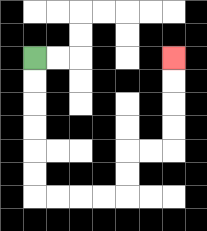{'start': '[1, 2]', 'end': '[7, 2]', 'path_directions': 'D,D,D,D,D,D,R,R,R,R,U,U,R,R,U,U,U,U', 'path_coordinates': '[[1, 2], [1, 3], [1, 4], [1, 5], [1, 6], [1, 7], [1, 8], [2, 8], [3, 8], [4, 8], [5, 8], [5, 7], [5, 6], [6, 6], [7, 6], [7, 5], [7, 4], [7, 3], [7, 2]]'}